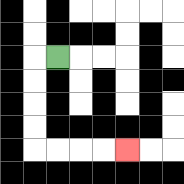{'start': '[2, 2]', 'end': '[5, 6]', 'path_directions': 'L,D,D,D,D,R,R,R,R', 'path_coordinates': '[[2, 2], [1, 2], [1, 3], [1, 4], [1, 5], [1, 6], [2, 6], [3, 6], [4, 6], [5, 6]]'}